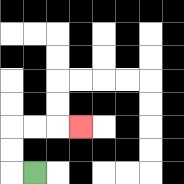{'start': '[1, 7]', 'end': '[3, 5]', 'path_directions': 'L,U,U,R,R,R', 'path_coordinates': '[[1, 7], [0, 7], [0, 6], [0, 5], [1, 5], [2, 5], [3, 5]]'}